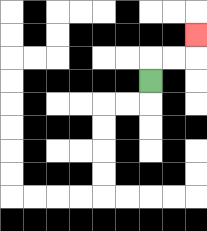{'start': '[6, 3]', 'end': '[8, 1]', 'path_directions': 'U,R,R,U', 'path_coordinates': '[[6, 3], [6, 2], [7, 2], [8, 2], [8, 1]]'}